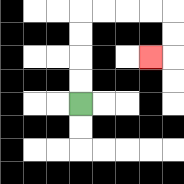{'start': '[3, 4]', 'end': '[6, 2]', 'path_directions': 'U,U,U,U,R,R,R,R,D,D,L', 'path_coordinates': '[[3, 4], [3, 3], [3, 2], [3, 1], [3, 0], [4, 0], [5, 0], [6, 0], [7, 0], [7, 1], [7, 2], [6, 2]]'}